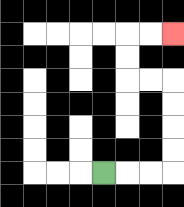{'start': '[4, 7]', 'end': '[7, 1]', 'path_directions': 'R,R,R,U,U,U,U,L,L,U,U,R,R', 'path_coordinates': '[[4, 7], [5, 7], [6, 7], [7, 7], [7, 6], [7, 5], [7, 4], [7, 3], [6, 3], [5, 3], [5, 2], [5, 1], [6, 1], [7, 1]]'}